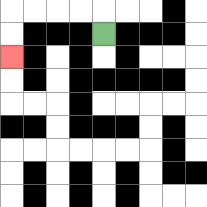{'start': '[4, 1]', 'end': '[0, 2]', 'path_directions': 'U,L,L,L,L,D,D', 'path_coordinates': '[[4, 1], [4, 0], [3, 0], [2, 0], [1, 0], [0, 0], [0, 1], [0, 2]]'}